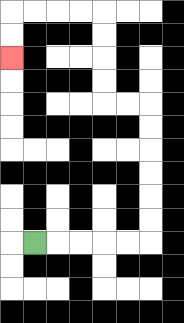{'start': '[1, 10]', 'end': '[0, 2]', 'path_directions': 'R,R,R,R,R,U,U,U,U,U,U,L,L,U,U,U,U,L,L,L,L,D,D', 'path_coordinates': '[[1, 10], [2, 10], [3, 10], [4, 10], [5, 10], [6, 10], [6, 9], [6, 8], [6, 7], [6, 6], [6, 5], [6, 4], [5, 4], [4, 4], [4, 3], [4, 2], [4, 1], [4, 0], [3, 0], [2, 0], [1, 0], [0, 0], [0, 1], [0, 2]]'}